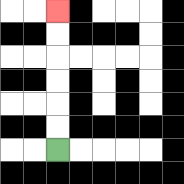{'start': '[2, 6]', 'end': '[2, 0]', 'path_directions': 'U,U,U,U,U,U', 'path_coordinates': '[[2, 6], [2, 5], [2, 4], [2, 3], [2, 2], [2, 1], [2, 0]]'}